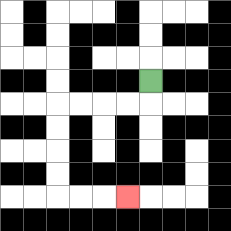{'start': '[6, 3]', 'end': '[5, 8]', 'path_directions': 'D,L,L,L,L,D,D,D,D,R,R,R', 'path_coordinates': '[[6, 3], [6, 4], [5, 4], [4, 4], [3, 4], [2, 4], [2, 5], [2, 6], [2, 7], [2, 8], [3, 8], [4, 8], [5, 8]]'}